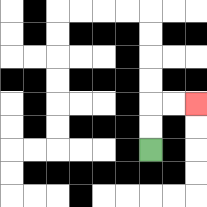{'start': '[6, 6]', 'end': '[8, 4]', 'path_directions': 'U,U,R,R', 'path_coordinates': '[[6, 6], [6, 5], [6, 4], [7, 4], [8, 4]]'}